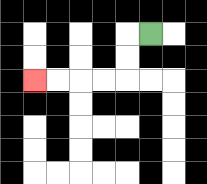{'start': '[6, 1]', 'end': '[1, 3]', 'path_directions': 'L,D,D,L,L,L,L', 'path_coordinates': '[[6, 1], [5, 1], [5, 2], [5, 3], [4, 3], [3, 3], [2, 3], [1, 3]]'}